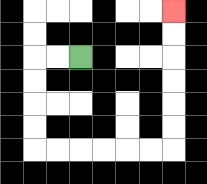{'start': '[3, 2]', 'end': '[7, 0]', 'path_directions': 'L,L,D,D,D,D,R,R,R,R,R,R,U,U,U,U,U,U', 'path_coordinates': '[[3, 2], [2, 2], [1, 2], [1, 3], [1, 4], [1, 5], [1, 6], [2, 6], [3, 6], [4, 6], [5, 6], [6, 6], [7, 6], [7, 5], [7, 4], [7, 3], [7, 2], [7, 1], [7, 0]]'}